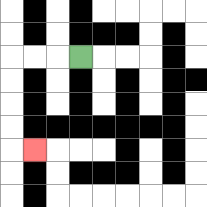{'start': '[3, 2]', 'end': '[1, 6]', 'path_directions': 'L,L,L,D,D,D,D,R', 'path_coordinates': '[[3, 2], [2, 2], [1, 2], [0, 2], [0, 3], [0, 4], [0, 5], [0, 6], [1, 6]]'}